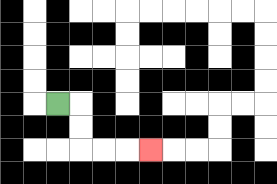{'start': '[2, 4]', 'end': '[6, 6]', 'path_directions': 'R,D,D,R,R,R', 'path_coordinates': '[[2, 4], [3, 4], [3, 5], [3, 6], [4, 6], [5, 6], [6, 6]]'}